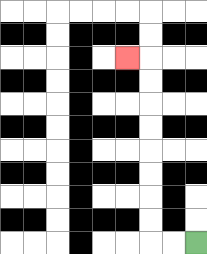{'start': '[8, 10]', 'end': '[5, 2]', 'path_directions': 'L,L,U,U,U,U,U,U,U,U,L', 'path_coordinates': '[[8, 10], [7, 10], [6, 10], [6, 9], [6, 8], [6, 7], [6, 6], [6, 5], [6, 4], [6, 3], [6, 2], [5, 2]]'}